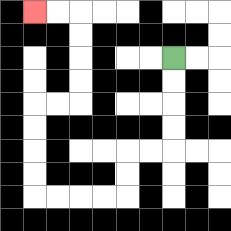{'start': '[7, 2]', 'end': '[1, 0]', 'path_directions': 'D,D,D,D,L,L,D,D,L,L,L,L,U,U,U,U,R,R,U,U,U,U,L,L', 'path_coordinates': '[[7, 2], [7, 3], [7, 4], [7, 5], [7, 6], [6, 6], [5, 6], [5, 7], [5, 8], [4, 8], [3, 8], [2, 8], [1, 8], [1, 7], [1, 6], [1, 5], [1, 4], [2, 4], [3, 4], [3, 3], [3, 2], [3, 1], [3, 0], [2, 0], [1, 0]]'}